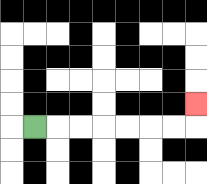{'start': '[1, 5]', 'end': '[8, 4]', 'path_directions': 'R,R,R,R,R,R,R,U', 'path_coordinates': '[[1, 5], [2, 5], [3, 5], [4, 5], [5, 5], [6, 5], [7, 5], [8, 5], [8, 4]]'}